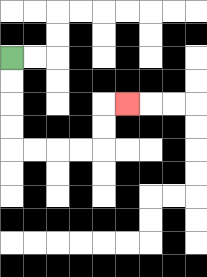{'start': '[0, 2]', 'end': '[5, 4]', 'path_directions': 'D,D,D,D,R,R,R,R,U,U,R', 'path_coordinates': '[[0, 2], [0, 3], [0, 4], [0, 5], [0, 6], [1, 6], [2, 6], [3, 6], [4, 6], [4, 5], [4, 4], [5, 4]]'}